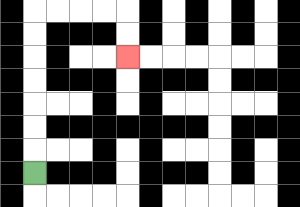{'start': '[1, 7]', 'end': '[5, 2]', 'path_directions': 'U,U,U,U,U,U,U,R,R,R,R,D,D', 'path_coordinates': '[[1, 7], [1, 6], [1, 5], [1, 4], [1, 3], [1, 2], [1, 1], [1, 0], [2, 0], [3, 0], [4, 0], [5, 0], [5, 1], [5, 2]]'}